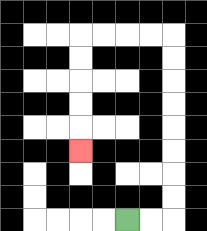{'start': '[5, 9]', 'end': '[3, 6]', 'path_directions': 'R,R,U,U,U,U,U,U,U,U,L,L,L,L,D,D,D,D,D', 'path_coordinates': '[[5, 9], [6, 9], [7, 9], [7, 8], [7, 7], [7, 6], [7, 5], [7, 4], [7, 3], [7, 2], [7, 1], [6, 1], [5, 1], [4, 1], [3, 1], [3, 2], [3, 3], [3, 4], [3, 5], [3, 6]]'}